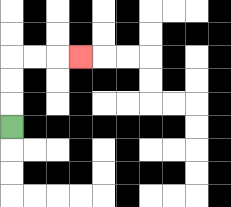{'start': '[0, 5]', 'end': '[3, 2]', 'path_directions': 'U,U,U,R,R,R', 'path_coordinates': '[[0, 5], [0, 4], [0, 3], [0, 2], [1, 2], [2, 2], [3, 2]]'}